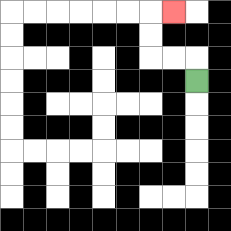{'start': '[8, 3]', 'end': '[7, 0]', 'path_directions': 'U,L,L,U,U,R', 'path_coordinates': '[[8, 3], [8, 2], [7, 2], [6, 2], [6, 1], [6, 0], [7, 0]]'}